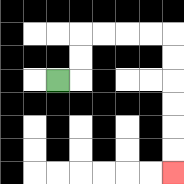{'start': '[2, 3]', 'end': '[7, 7]', 'path_directions': 'R,U,U,R,R,R,R,D,D,D,D,D,D', 'path_coordinates': '[[2, 3], [3, 3], [3, 2], [3, 1], [4, 1], [5, 1], [6, 1], [7, 1], [7, 2], [7, 3], [7, 4], [7, 5], [7, 6], [7, 7]]'}